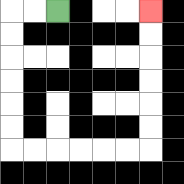{'start': '[2, 0]', 'end': '[6, 0]', 'path_directions': 'L,L,D,D,D,D,D,D,R,R,R,R,R,R,U,U,U,U,U,U', 'path_coordinates': '[[2, 0], [1, 0], [0, 0], [0, 1], [0, 2], [0, 3], [0, 4], [0, 5], [0, 6], [1, 6], [2, 6], [3, 6], [4, 6], [5, 6], [6, 6], [6, 5], [6, 4], [6, 3], [6, 2], [6, 1], [6, 0]]'}